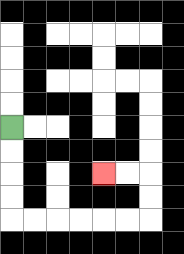{'start': '[0, 5]', 'end': '[4, 7]', 'path_directions': 'D,D,D,D,R,R,R,R,R,R,U,U,L,L', 'path_coordinates': '[[0, 5], [0, 6], [0, 7], [0, 8], [0, 9], [1, 9], [2, 9], [3, 9], [4, 9], [5, 9], [6, 9], [6, 8], [6, 7], [5, 7], [4, 7]]'}